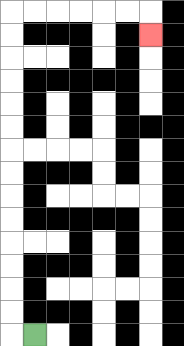{'start': '[1, 14]', 'end': '[6, 1]', 'path_directions': 'L,U,U,U,U,U,U,U,U,U,U,U,U,U,U,R,R,R,R,R,R,D', 'path_coordinates': '[[1, 14], [0, 14], [0, 13], [0, 12], [0, 11], [0, 10], [0, 9], [0, 8], [0, 7], [0, 6], [0, 5], [0, 4], [0, 3], [0, 2], [0, 1], [0, 0], [1, 0], [2, 0], [3, 0], [4, 0], [5, 0], [6, 0], [6, 1]]'}